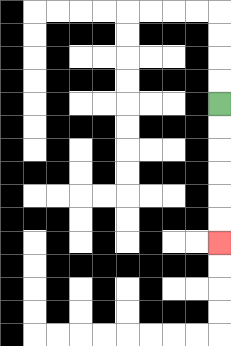{'start': '[9, 4]', 'end': '[9, 10]', 'path_directions': 'D,D,D,D,D,D', 'path_coordinates': '[[9, 4], [9, 5], [9, 6], [9, 7], [9, 8], [9, 9], [9, 10]]'}